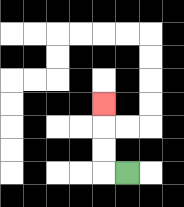{'start': '[5, 7]', 'end': '[4, 4]', 'path_directions': 'L,U,U,U', 'path_coordinates': '[[5, 7], [4, 7], [4, 6], [4, 5], [4, 4]]'}